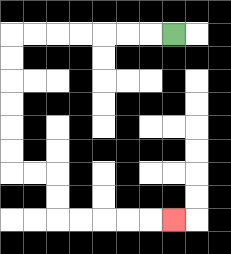{'start': '[7, 1]', 'end': '[7, 9]', 'path_directions': 'L,L,L,L,L,L,L,D,D,D,D,D,D,R,R,D,D,R,R,R,R,R', 'path_coordinates': '[[7, 1], [6, 1], [5, 1], [4, 1], [3, 1], [2, 1], [1, 1], [0, 1], [0, 2], [0, 3], [0, 4], [0, 5], [0, 6], [0, 7], [1, 7], [2, 7], [2, 8], [2, 9], [3, 9], [4, 9], [5, 9], [6, 9], [7, 9]]'}